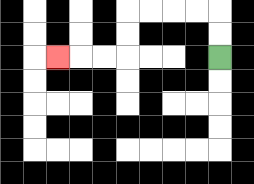{'start': '[9, 2]', 'end': '[2, 2]', 'path_directions': 'U,U,L,L,L,L,D,D,L,L,L', 'path_coordinates': '[[9, 2], [9, 1], [9, 0], [8, 0], [7, 0], [6, 0], [5, 0], [5, 1], [5, 2], [4, 2], [3, 2], [2, 2]]'}